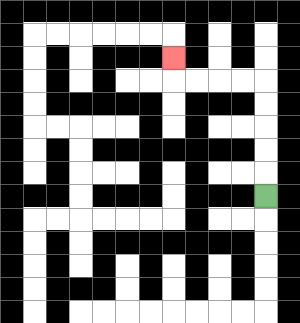{'start': '[11, 8]', 'end': '[7, 2]', 'path_directions': 'U,U,U,U,U,L,L,L,L,U', 'path_coordinates': '[[11, 8], [11, 7], [11, 6], [11, 5], [11, 4], [11, 3], [10, 3], [9, 3], [8, 3], [7, 3], [7, 2]]'}